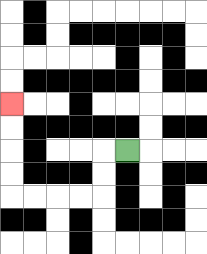{'start': '[5, 6]', 'end': '[0, 4]', 'path_directions': 'L,D,D,L,L,L,L,U,U,U,U', 'path_coordinates': '[[5, 6], [4, 6], [4, 7], [4, 8], [3, 8], [2, 8], [1, 8], [0, 8], [0, 7], [0, 6], [0, 5], [0, 4]]'}